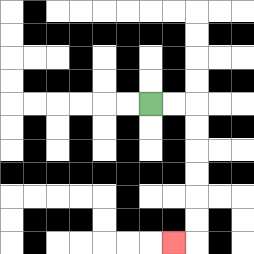{'start': '[6, 4]', 'end': '[7, 10]', 'path_directions': 'R,R,D,D,D,D,D,D,L', 'path_coordinates': '[[6, 4], [7, 4], [8, 4], [8, 5], [8, 6], [8, 7], [8, 8], [8, 9], [8, 10], [7, 10]]'}